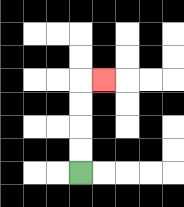{'start': '[3, 7]', 'end': '[4, 3]', 'path_directions': 'U,U,U,U,R', 'path_coordinates': '[[3, 7], [3, 6], [3, 5], [3, 4], [3, 3], [4, 3]]'}